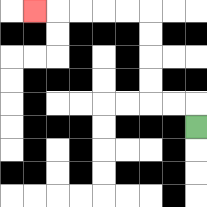{'start': '[8, 5]', 'end': '[1, 0]', 'path_directions': 'U,L,L,U,U,U,U,L,L,L,L,L', 'path_coordinates': '[[8, 5], [8, 4], [7, 4], [6, 4], [6, 3], [6, 2], [6, 1], [6, 0], [5, 0], [4, 0], [3, 0], [2, 0], [1, 0]]'}